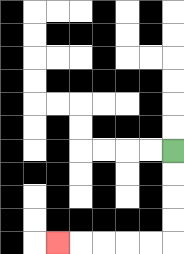{'start': '[7, 6]', 'end': '[2, 10]', 'path_directions': 'D,D,D,D,L,L,L,L,L', 'path_coordinates': '[[7, 6], [7, 7], [7, 8], [7, 9], [7, 10], [6, 10], [5, 10], [4, 10], [3, 10], [2, 10]]'}